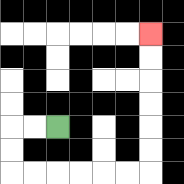{'start': '[2, 5]', 'end': '[6, 1]', 'path_directions': 'L,L,D,D,R,R,R,R,R,R,U,U,U,U,U,U', 'path_coordinates': '[[2, 5], [1, 5], [0, 5], [0, 6], [0, 7], [1, 7], [2, 7], [3, 7], [4, 7], [5, 7], [6, 7], [6, 6], [6, 5], [6, 4], [6, 3], [6, 2], [6, 1]]'}